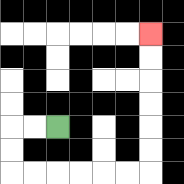{'start': '[2, 5]', 'end': '[6, 1]', 'path_directions': 'L,L,D,D,R,R,R,R,R,R,U,U,U,U,U,U', 'path_coordinates': '[[2, 5], [1, 5], [0, 5], [0, 6], [0, 7], [1, 7], [2, 7], [3, 7], [4, 7], [5, 7], [6, 7], [6, 6], [6, 5], [6, 4], [6, 3], [6, 2], [6, 1]]'}